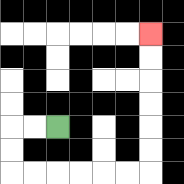{'start': '[2, 5]', 'end': '[6, 1]', 'path_directions': 'L,L,D,D,R,R,R,R,R,R,U,U,U,U,U,U', 'path_coordinates': '[[2, 5], [1, 5], [0, 5], [0, 6], [0, 7], [1, 7], [2, 7], [3, 7], [4, 7], [5, 7], [6, 7], [6, 6], [6, 5], [6, 4], [6, 3], [6, 2], [6, 1]]'}